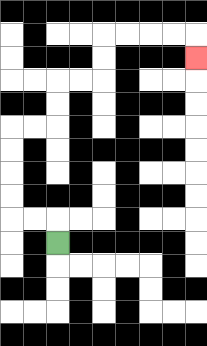{'start': '[2, 10]', 'end': '[8, 2]', 'path_directions': 'U,L,L,U,U,U,U,R,R,U,U,R,R,U,U,R,R,R,R,D', 'path_coordinates': '[[2, 10], [2, 9], [1, 9], [0, 9], [0, 8], [0, 7], [0, 6], [0, 5], [1, 5], [2, 5], [2, 4], [2, 3], [3, 3], [4, 3], [4, 2], [4, 1], [5, 1], [6, 1], [7, 1], [8, 1], [8, 2]]'}